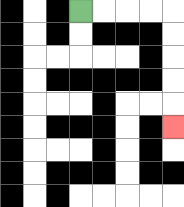{'start': '[3, 0]', 'end': '[7, 5]', 'path_directions': 'R,R,R,R,D,D,D,D,D', 'path_coordinates': '[[3, 0], [4, 0], [5, 0], [6, 0], [7, 0], [7, 1], [7, 2], [7, 3], [7, 4], [7, 5]]'}